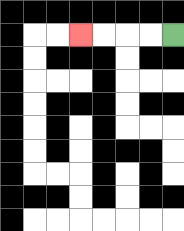{'start': '[7, 1]', 'end': '[3, 1]', 'path_directions': 'L,L,L,L', 'path_coordinates': '[[7, 1], [6, 1], [5, 1], [4, 1], [3, 1]]'}